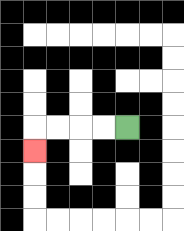{'start': '[5, 5]', 'end': '[1, 6]', 'path_directions': 'L,L,L,L,D', 'path_coordinates': '[[5, 5], [4, 5], [3, 5], [2, 5], [1, 5], [1, 6]]'}